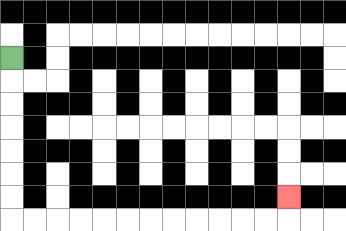{'start': '[0, 2]', 'end': '[12, 8]', 'path_directions': 'D,D,D,D,D,D,D,R,R,R,R,R,R,R,R,R,R,R,R,U', 'path_coordinates': '[[0, 2], [0, 3], [0, 4], [0, 5], [0, 6], [0, 7], [0, 8], [0, 9], [1, 9], [2, 9], [3, 9], [4, 9], [5, 9], [6, 9], [7, 9], [8, 9], [9, 9], [10, 9], [11, 9], [12, 9], [12, 8]]'}